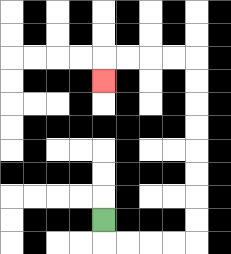{'start': '[4, 9]', 'end': '[4, 3]', 'path_directions': 'D,R,R,R,R,U,U,U,U,U,U,U,U,L,L,L,L,D', 'path_coordinates': '[[4, 9], [4, 10], [5, 10], [6, 10], [7, 10], [8, 10], [8, 9], [8, 8], [8, 7], [8, 6], [8, 5], [8, 4], [8, 3], [8, 2], [7, 2], [6, 2], [5, 2], [4, 2], [4, 3]]'}